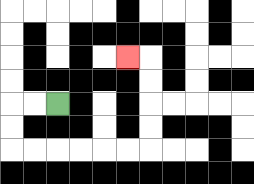{'start': '[2, 4]', 'end': '[5, 2]', 'path_directions': 'L,L,D,D,R,R,R,R,R,R,U,U,U,U,L', 'path_coordinates': '[[2, 4], [1, 4], [0, 4], [0, 5], [0, 6], [1, 6], [2, 6], [3, 6], [4, 6], [5, 6], [6, 6], [6, 5], [6, 4], [6, 3], [6, 2], [5, 2]]'}